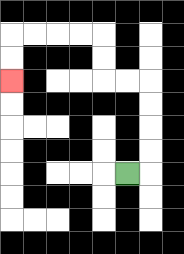{'start': '[5, 7]', 'end': '[0, 3]', 'path_directions': 'R,U,U,U,U,L,L,U,U,L,L,L,L,D,D', 'path_coordinates': '[[5, 7], [6, 7], [6, 6], [6, 5], [6, 4], [6, 3], [5, 3], [4, 3], [4, 2], [4, 1], [3, 1], [2, 1], [1, 1], [0, 1], [0, 2], [0, 3]]'}